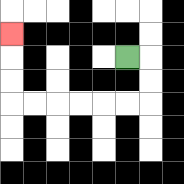{'start': '[5, 2]', 'end': '[0, 1]', 'path_directions': 'R,D,D,L,L,L,L,L,L,U,U,U', 'path_coordinates': '[[5, 2], [6, 2], [6, 3], [6, 4], [5, 4], [4, 4], [3, 4], [2, 4], [1, 4], [0, 4], [0, 3], [0, 2], [0, 1]]'}